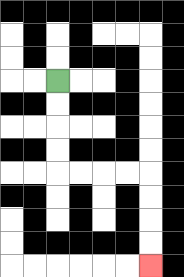{'start': '[2, 3]', 'end': '[6, 11]', 'path_directions': 'D,D,D,D,R,R,R,R,D,D,D,D', 'path_coordinates': '[[2, 3], [2, 4], [2, 5], [2, 6], [2, 7], [3, 7], [4, 7], [5, 7], [6, 7], [6, 8], [6, 9], [6, 10], [6, 11]]'}